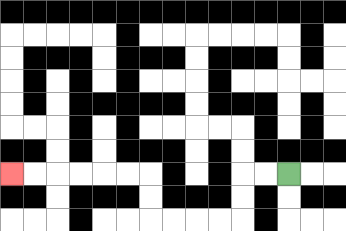{'start': '[12, 7]', 'end': '[0, 7]', 'path_directions': 'L,L,D,D,L,L,L,L,U,U,L,L,L,L,L,L', 'path_coordinates': '[[12, 7], [11, 7], [10, 7], [10, 8], [10, 9], [9, 9], [8, 9], [7, 9], [6, 9], [6, 8], [6, 7], [5, 7], [4, 7], [3, 7], [2, 7], [1, 7], [0, 7]]'}